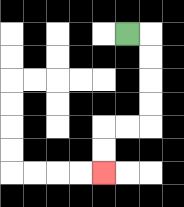{'start': '[5, 1]', 'end': '[4, 7]', 'path_directions': 'R,D,D,D,D,L,L,D,D', 'path_coordinates': '[[5, 1], [6, 1], [6, 2], [6, 3], [6, 4], [6, 5], [5, 5], [4, 5], [4, 6], [4, 7]]'}